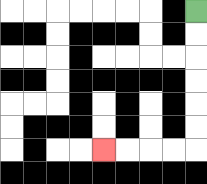{'start': '[8, 0]', 'end': '[4, 6]', 'path_directions': 'D,D,D,D,D,D,L,L,L,L', 'path_coordinates': '[[8, 0], [8, 1], [8, 2], [8, 3], [8, 4], [8, 5], [8, 6], [7, 6], [6, 6], [5, 6], [4, 6]]'}